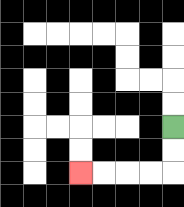{'start': '[7, 5]', 'end': '[3, 7]', 'path_directions': 'D,D,L,L,L,L', 'path_coordinates': '[[7, 5], [7, 6], [7, 7], [6, 7], [5, 7], [4, 7], [3, 7]]'}